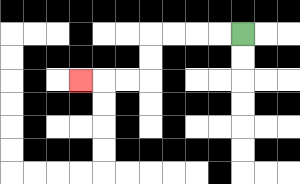{'start': '[10, 1]', 'end': '[3, 3]', 'path_directions': 'L,L,L,L,D,D,L,L,L', 'path_coordinates': '[[10, 1], [9, 1], [8, 1], [7, 1], [6, 1], [6, 2], [6, 3], [5, 3], [4, 3], [3, 3]]'}